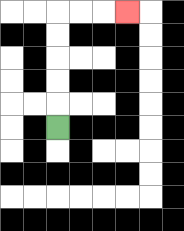{'start': '[2, 5]', 'end': '[5, 0]', 'path_directions': 'U,U,U,U,U,R,R,R', 'path_coordinates': '[[2, 5], [2, 4], [2, 3], [2, 2], [2, 1], [2, 0], [3, 0], [4, 0], [5, 0]]'}